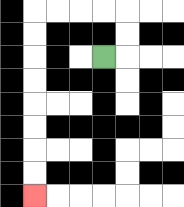{'start': '[4, 2]', 'end': '[1, 8]', 'path_directions': 'R,U,U,L,L,L,L,D,D,D,D,D,D,D,D', 'path_coordinates': '[[4, 2], [5, 2], [5, 1], [5, 0], [4, 0], [3, 0], [2, 0], [1, 0], [1, 1], [1, 2], [1, 3], [1, 4], [1, 5], [1, 6], [1, 7], [1, 8]]'}